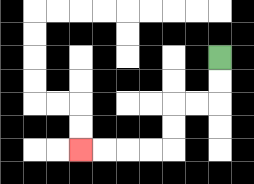{'start': '[9, 2]', 'end': '[3, 6]', 'path_directions': 'D,D,L,L,D,D,L,L,L,L', 'path_coordinates': '[[9, 2], [9, 3], [9, 4], [8, 4], [7, 4], [7, 5], [7, 6], [6, 6], [5, 6], [4, 6], [3, 6]]'}